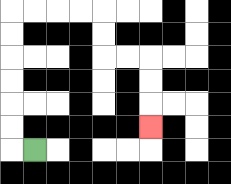{'start': '[1, 6]', 'end': '[6, 5]', 'path_directions': 'L,U,U,U,U,U,U,R,R,R,R,D,D,R,R,D,D,D', 'path_coordinates': '[[1, 6], [0, 6], [0, 5], [0, 4], [0, 3], [0, 2], [0, 1], [0, 0], [1, 0], [2, 0], [3, 0], [4, 0], [4, 1], [4, 2], [5, 2], [6, 2], [6, 3], [6, 4], [6, 5]]'}